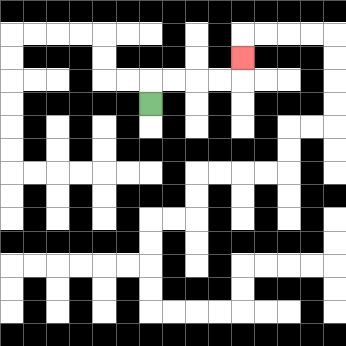{'start': '[6, 4]', 'end': '[10, 2]', 'path_directions': 'U,R,R,R,R,U', 'path_coordinates': '[[6, 4], [6, 3], [7, 3], [8, 3], [9, 3], [10, 3], [10, 2]]'}